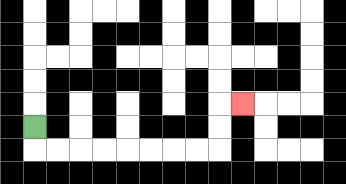{'start': '[1, 5]', 'end': '[10, 4]', 'path_directions': 'D,R,R,R,R,R,R,R,R,U,U,R', 'path_coordinates': '[[1, 5], [1, 6], [2, 6], [3, 6], [4, 6], [5, 6], [6, 6], [7, 6], [8, 6], [9, 6], [9, 5], [9, 4], [10, 4]]'}